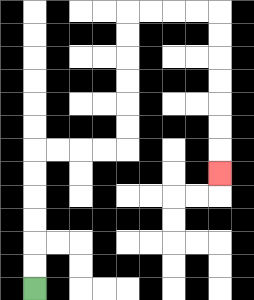{'start': '[1, 12]', 'end': '[9, 7]', 'path_directions': 'U,U,U,U,U,U,R,R,R,R,U,U,U,U,U,U,R,R,R,R,D,D,D,D,D,D,D', 'path_coordinates': '[[1, 12], [1, 11], [1, 10], [1, 9], [1, 8], [1, 7], [1, 6], [2, 6], [3, 6], [4, 6], [5, 6], [5, 5], [5, 4], [5, 3], [5, 2], [5, 1], [5, 0], [6, 0], [7, 0], [8, 0], [9, 0], [9, 1], [9, 2], [9, 3], [9, 4], [9, 5], [9, 6], [9, 7]]'}